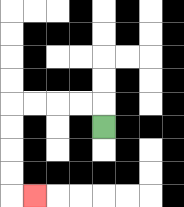{'start': '[4, 5]', 'end': '[1, 8]', 'path_directions': 'U,L,L,L,L,D,D,D,D,R', 'path_coordinates': '[[4, 5], [4, 4], [3, 4], [2, 4], [1, 4], [0, 4], [0, 5], [0, 6], [0, 7], [0, 8], [1, 8]]'}